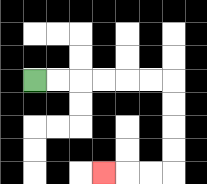{'start': '[1, 3]', 'end': '[4, 7]', 'path_directions': 'R,R,R,R,R,R,D,D,D,D,L,L,L', 'path_coordinates': '[[1, 3], [2, 3], [3, 3], [4, 3], [5, 3], [6, 3], [7, 3], [7, 4], [7, 5], [7, 6], [7, 7], [6, 7], [5, 7], [4, 7]]'}